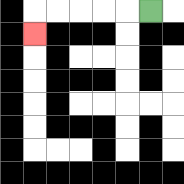{'start': '[6, 0]', 'end': '[1, 1]', 'path_directions': 'L,L,L,L,L,D', 'path_coordinates': '[[6, 0], [5, 0], [4, 0], [3, 0], [2, 0], [1, 0], [1, 1]]'}